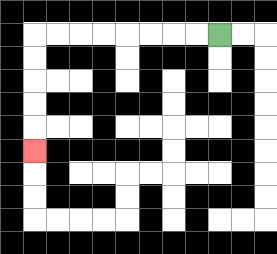{'start': '[9, 1]', 'end': '[1, 6]', 'path_directions': 'L,L,L,L,L,L,L,L,D,D,D,D,D', 'path_coordinates': '[[9, 1], [8, 1], [7, 1], [6, 1], [5, 1], [4, 1], [3, 1], [2, 1], [1, 1], [1, 2], [1, 3], [1, 4], [1, 5], [1, 6]]'}